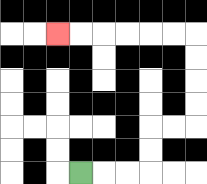{'start': '[3, 7]', 'end': '[2, 1]', 'path_directions': 'R,R,R,U,U,R,R,U,U,U,U,L,L,L,L,L,L', 'path_coordinates': '[[3, 7], [4, 7], [5, 7], [6, 7], [6, 6], [6, 5], [7, 5], [8, 5], [8, 4], [8, 3], [8, 2], [8, 1], [7, 1], [6, 1], [5, 1], [4, 1], [3, 1], [2, 1]]'}